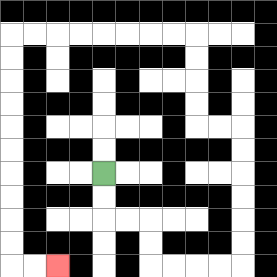{'start': '[4, 7]', 'end': '[2, 11]', 'path_directions': 'D,D,R,R,D,D,R,R,R,R,U,U,U,U,U,U,L,L,U,U,U,U,L,L,L,L,L,L,L,L,D,D,D,D,D,D,D,D,D,D,R,R', 'path_coordinates': '[[4, 7], [4, 8], [4, 9], [5, 9], [6, 9], [6, 10], [6, 11], [7, 11], [8, 11], [9, 11], [10, 11], [10, 10], [10, 9], [10, 8], [10, 7], [10, 6], [10, 5], [9, 5], [8, 5], [8, 4], [8, 3], [8, 2], [8, 1], [7, 1], [6, 1], [5, 1], [4, 1], [3, 1], [2, 1], [1, 1], [0, 1], [0, 2], [0, 3], [0, 4], [0, 5], [0, 6], [0, 7], [0, 8], [0, 9], [0, 10], [0, 11], [1, 11], [2, 11]]'}